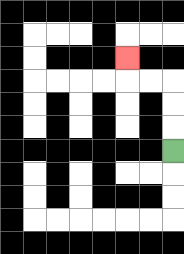{'start': '[7, 6]', 'end': '[5, 2]', 'path_directions': 'U,U,U,L,L,U', 'path_coordinates': '[[7, 6], [7, 5], [7, 4], [7, 3], [6, 3], [5, 3], [5, 2]]'}